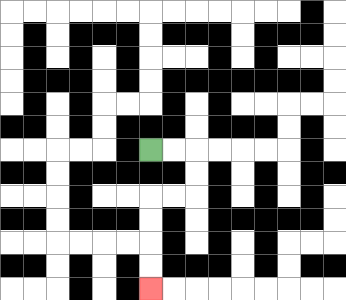{'start': '[6, 6]', 'end': '[6, 12]', 'path_directions': 'R,R,D,D,L,L,D,D,D,D', 'path_coordinates': '[[6, 6], [7, 6], [8, 6], [8, 7], [8, 8], [7, 8], [6, 8], [6, 9], [6, 10], [6, 11], [6, 12]]'}